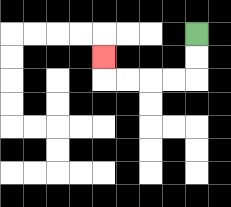{'start': '[8, 1]', 'end': '[4, 2]', 'path_directions': 'D,D,L,L,L,L,U', 'path_coordinates': '[[8, 1], [8, 2], [8, 3], [7, 3], [6, 3], [5, 3], [4, 3], [4, 2]]'}